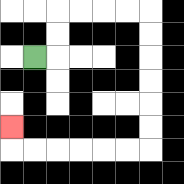{'start': '[1, 2]', 'end': '[0, 5]', 'path_directions': 'R,U,U,R,R,R,R,D,D,D,D,D,D,L,L,L,L,L,L,U', 'path_coordinates': '[[1, 2], [2, 2], [2, 1], [2, 0], [3, 0], [4, 0], [5, 0], [6, 0], [6, 1], [6, 2], [6, 3], [6, 4], [6, 5], [6, 6], [5, 6], [4, 6], [3, 6], [2, 6], [1, 6], [0, 6], [0, 5]]'}